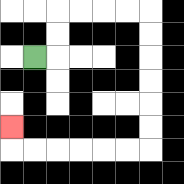{'start': '[1, 2]', 'end': '[0, 5]', 'path_directions': 'R,U,U,R,R,R,R,D,D,D,D,D,D,L,L,L,L,L,L,U', 'path_coordinates': '[[1, 2], [2, 2], [2, 1], [2, 0], [3, 0], [4, 0], [5, 0], [6, 0], [6, 1], [6, 2], [6, 3], [6, 4], [6, 5], [6, 6], [5, 6], [4, 6], [3, 6], [2, 6], [1, 6], [0, 6], [0, 5]]'}